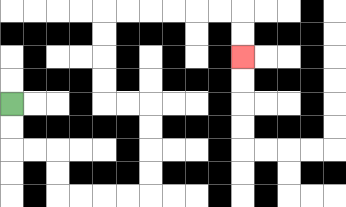{'start': '[0, 4]', 'end': '[10, 2]', 'path_directions': 'D,D,R,R,D,D,R,R,R,R,U,U,U,U,L,L,U,U,U,U,R,R,R,R,R,R,D,D', 'path_coordinates': '[[0, 4], [0, 5], [0, 6], [1, 6], [2, 6], [2, 7], [2, 8], [3, 8], [4, 8], [5, 8], [6, 8], [6, 7], [6, 6], [6, 5], [6, 4], [5, 4], [4, 4], [4, 3], [4, 2], [4, 1], [4, 0], [5, 0], [6, 0], [7, 0], [8, 0], [9, 0], [10, 0], [10, 1], [10, 2]]'}